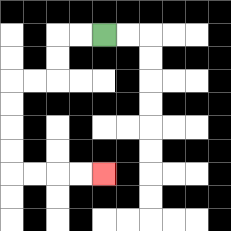{'start': '[4, 1]', 'end': '[4, 7]', 'path_directions': 'L,L,D,D,L,L,D,D,D,D,R,R,R,R', 'path_coordinates': '[[4, 1], [3, 1], [2, 1], [2, 2], [2, 3], [1, 3], [0, 3], [0, 4], [0, 5], [0, 6], [0, 7], [1, 7], [2, 7], [3, 7], [4, 7]]'}